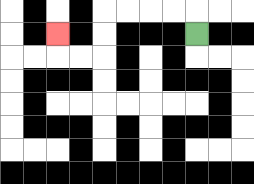{'start': '[8, 1]', 'end': '[2, 1]', 'path_directions': 'U,L,L,L,L,D,D,L,L,U', 'path_coordinates': '[[8, 1], [8, 0], [7, 0], [6, 0], [5, 0], [4, 0], [4, 1], [4, 2], [3, 2], [2, 2], [2, 1]]'}